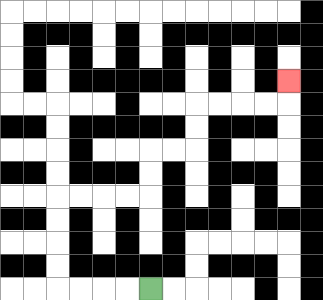{'start': '[6, 12]', 'end': '[12, 3]', 'path_directions': 'L,L,L,L,U,U,U,U,R,R,R,R,U,U,R,R,U,U,R,R,R,R,U', 'path_coordinates': '[[6, 12], [5, 12], [4, 12], [3, 12], [2, 12], [2, 11], [2, 10], [2, 9], [2, 8], [3, 8], [4, 8], [5, 8], [6, 8], [6, 7], [6, 6], [7, 6], [8, 6], [8, 5], [8, 4], [9, 4], [10, 4], [11, 4], [12, 4], [12, 3]]'}